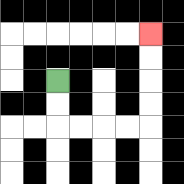{'start': '[2, 3]', 'end': '[6, 1]', 'path_directions': 'D,D,R,R,R,R,U,U,U,U', 'path_coordinates': '[[2, 3], [2, 4], [2, 5], [3, 5], [4, 5], [5, 5], [6, 5], [6, 4], [6, 3], [6, 2], [6, 1]]'}